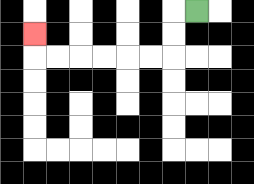{'start': '[8, 0]', 'end': '[1, 1]', 'path_directions': 'L,D,D,L,L,L,L,L,L,U', 'path_coordinates': '[[8, 0], [7, 0], [7, 1], [7, 2], [6, 2], [5, 2], [4, 2], [3, 2], [2, 2], [1, 2], [1, 1]]'}